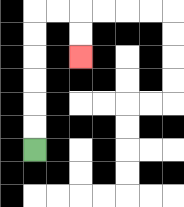{'start': '[1, 6]', 'end': '[3, 2]', 'path_directions': 'U,U,U,U,U,U,R,R,D,D', 'path_coordinates': '[[1, 6], [1, 5], [1, 4], [1, 3], [1, 2], [1, 1], [1, 0], [2, 0], [3, 0], [3, 1], [3, 2]]'}